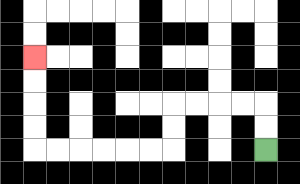{'start': '[11, 6]', 'end': '[1, 2]', 'path_directions': 'U,U,L,L,L,L,D,D,L,L,L,L,L,L,U,U,U,U', 'path_coordinates': '[[11, 6], [11, 5], [11, 4], [10, 4], [9, 4], [8, 4], [7, 4], [7, 5], [7, 6], [6, 6], [5, 6], [4, 6], [3, 6], [2, 6], [1, 6], [1, 5], [1, 4], [1, 3], [1, 2]]'}